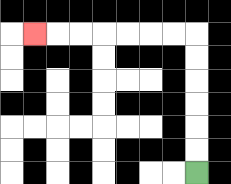{'start': '[8, 7]', 'end': '[1, 1]', 'path_directions': 'U,U,U,U,U,U,L,L,L,L,L,L,L', 'path_coordinates': '[[8, 7], [8, 6], [8, 5], [8, 4], [8, 3], [8, 2], [8, 1], [7, 1], [6, 1], [5, 1], [4, 1], [3, 1], [2, 1], [1, 1]]'}